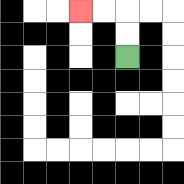{'start': '[5, 2]', 'end': '[3, 0]', 'path_directions': 'U,U,L,L', 'path_coordinates': '[[5, 2], [5, 1], [5, 0], [4, 0], [3, 0]]'}